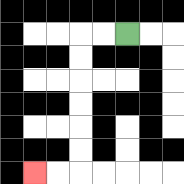{'start': '[5, 1]', 'end': '[1, 7]', 'path_directions': 'L,L,D,D,D,D,D,D,L,L', 'path_coordinates': '[[5, 1], [4, 1], [3, 1], [3, 2], [3, 3], [3, 4], [3, 5], [3, 6], [3, 7], [2, 7], [1, 7]]'}